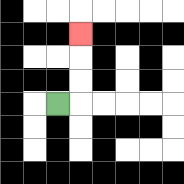{'start': '[2, 4]', 'end': '[3, 1]', 'path_directions': 'R,U,U,U', 'path_coordinates': '[[2, 4], [3, 4], [3, 3], [3, 2], [3, 1]]'}